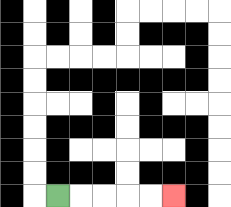{'start': '[2, 8]', 'end': '[7, 8]', 'path_directions': 'R,R,R,R,R', 'path_coordinates': '[[2, 8], [3, 8], [4, 8], [5, 8], [6, 8], [7, 8]]'}